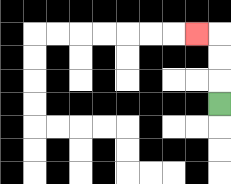{'start': '[9, 4]', 'end': '[8, 1]', 'path_directions': 'U,U,U,L', 'path_coordinates': '[[9, 4], [9, 3], [9, 2], [9, 1], [8, 1]]'}